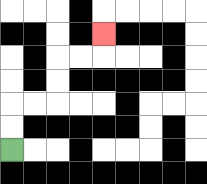{'start': '[0, 6]', 'end': '[4, 1]', 'path_directions': 'U,U,R,R,U,U,R,R,U', 'path_coordinates': '[[0, 6], [0, 5], [0, 4], [1, 4], [2, 4], [2, 3], [2, 2], [3, 2], [4, 2], [4, 1]]'}